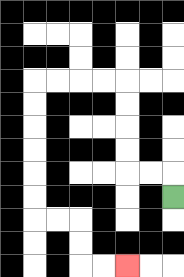{'start': '[7, 8]', 'end': '[5, 11]', 'path_directions': 'U,L,L,U,U,U,U,L,L,L,L,D,D,D,D,D,D,R,R,D,D,R,R', 'path_coordinates': '[[7, 8], [7, 7], [6, 7], [5, 7], [5, 6], [5, 5], [5, 4], [5, 3], [4, 3], [3, 3], [2, 3], [1, 3], [1, 4], [1, 5], [1, 6], [1, 7], [1, 8], [1, 9], [2, 9], [3, 9], [3, 10], [3, 11], [4, 11], [5, 11]]'}